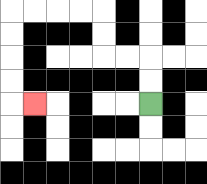{'start': '[6, 4]', 'end': '[1, 4]', 'path_directions': 'U,U,L,L,U,U,L,L,L,L,D,D,D,D,R', 'path_coordinates': '[[6, 4], [6, 3], [6, 2], [5, 2], [4, 2], [4, 1], [4, 0], [3, 0], [2, 0], [1, 0], [0, 0], [0, 1], [0, 2], [0, 3], [0, 4], [1, 4]]'}